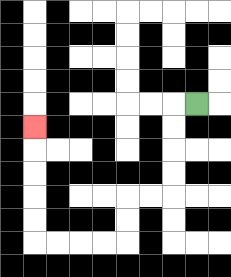{'start': '[8, 4]', 'end': '[1, 5]', 'path_directions': 'L,D,D,D,D,L,L,D,D,L,L,L,L,U,U,U,U,U', 'path_coordinates': '[[8, 4], [7, 4], [7, 5], [7, 6], [7, 7], [7, 8], [6, 8], [5, 8], [5, 9], [5, 10], [4, 10], [3, 10], [2, 10], [1, 10], [1, 9], [1, 8], [1, 7], [1, 6], [1, 5]]'}